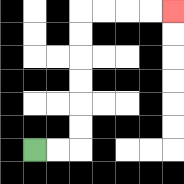{'start': '[1, 6]', 'end': '[7, 0]', 'path_directions': 'R,R,U,U,U,U,U,U,R,R,R,R', 'path_coordinates': '[[1, 6], [2, 6], [3, 6], [3, 5], [3, 4], [3, 3], [3, 2], [3, 1], [3, 0], [4, 0], [5, 0], [6, 0], [7, 0]]'}